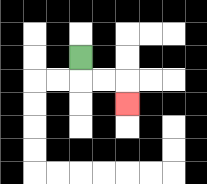{'start': '[3, 2]', 'end': '[5, 4]', 'path_directions': 'D,R,R,D', 'path_coordinates': '[[3, 2], [3, 3], [4, 3], [5, 3], [5, 4]]'}